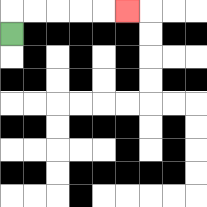{'start': '[0, 1]', 'end': '[5, 0]', 'path_directions': 'U,R,R,R,R,R', 'path_coordinates': '[[0, 1], [0, 0], [1, 0], [2, 0], [3, 0], [4, 0], [5, 0]]'}